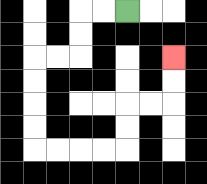{'start': '[5, 0]', 'end': '[7, 2]', 'path_directions': 'L,L,D,D,L,L,D,D,D,D,R,R,R,R,U,U,R,R,U,U', 'path_coordinates': '[[5, 0], [4, 0], [3, 0], [3, 1], [3, 2], [2, 2], [1, 2], [1, 3], [1, 4], [1, 5], [1, 6], [2, 6], [3, 6], [4, 6], [5, 6], [5, 5], [5, 4], [6, 4], [7, 4], [7, 3], [7, 2]]'}